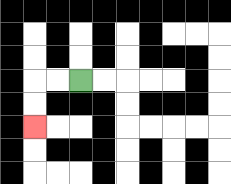{'start': '[3, 3]', 'end': '[1, 5]', 'path_directions': 'L,L,D,D', 'path_coordinates': '[[3, 3], [2, 3], [1, 3], [1, 4], [1, 5]]'}